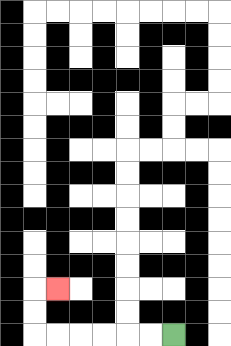{'start': '[7, 14]', 'end': '[2, 12]', 'path_directions': 'L,L,L,L,L,L,U,U,R', 'path_coordinates': '[[7, 14], [6, 14], [5, 14], [4, 14], [3, 14], [2, 14], [1, 14], [1, 13], [1, 12], [2, 12]]'}